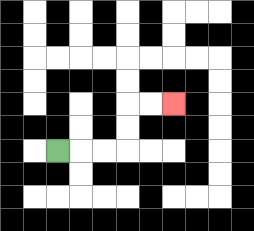{'start': '[2, 6]', 'end': '[7, 4]', 'path_directions': 'R,R,R,U,U,R,R', 'path_coordinates': '[[2, 6], [3, 6], [4, 6], [5, 6], [5, 5], [5, 4], [6, 4], [7, 4]]'}